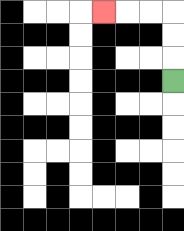{'start': '[7, 3]', 'end': '[4, 0]', 'path_directions': 'U,U,U,L,L,L', 'path_coordinates': '[[7, 3], [7, 2], [7, 1], [7, 0], [6, 0], [5, 0], [4, 0]]'}